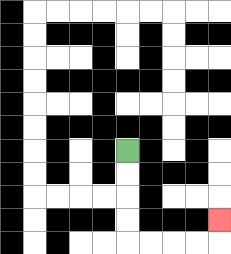{'start': '[5, 6]', 'end': '[9, 9]', 'path_directions': 'D,D,D,D,R,R,R,R,U', 'path_coordinates': '[[5, 6], [5, 7], [5, 8], [5, 9], [5, 10], [6, 10], [7, 10], [8, 10], [9, 10], [9, 9]]'}